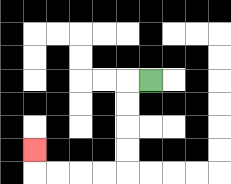{'start': '[6, 3]', 'end': '[1, 6]', 'path_directions': 'L,D,D,D,D,L,L,L,L,U', 'path_coordinates': '[[6, 3], [5, 3], [5, 4], [5, 5], [5, 6], [5, 7], [4, 7], [3, 7], [2, 7], [1, 7], [1, 6]]'}